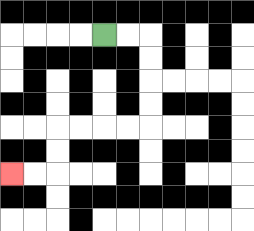{'start': '[4, 1]', 'end': '[0, 7]', 'path_directions': 'R,R,D,D,D,D,L,L,L,L,D,D,L,L', 'path_coordinates': '[[4, 1], [5, 1], [6, 1], [6, 2], [6, 3], [6, 4], [6, 5], [5, 5], [4, 5], [3, 5], [2, 5], [2, 6], [2, 7], [1, 7], [0, 7]]'}